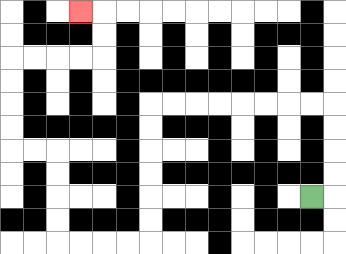{'start': '[13, 8]', 'end': '[3, 0]', 'path_directions': 'R,U,U,U,U,L,L,L,L,L,L,L,L,D,D,D,D,D,D,L,L,L,L,U,U,U,U,L,L,U,U,U,U,R,R,R,R,U,U,L', 'path_coordinates': '[[13, 8], [14, 8], [14, 7], [14, 6], [14, 5], [14, 4], [13, 4], [12, 4], [11, 4], [10, 4], [9, 4], [8, 4], [7, 4], [6, 4], [6, 5], [6, 6], [6, 7], [6, 8], [6, 9], [6, 10], [5, 10], [4, 10], [3, 10], [2, 10], [2, 9], [2, 8], [2, 7], [2, 6], [1, 6], [0, 6], [0, 5], [0, 4], [0, 3], [0, 2], [1, 2], [2, 2], [3, 2], [4, 2], [4, 1], [4, 0], [3, 0]]'}